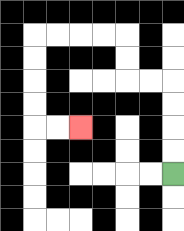{'start': '[7, 7]', 'end': '[3, 5]', 'path_directions': 'U,U,U,U,L,L,U,U,L,L,L,L,D,D,D,D,R,R', 'path_coordinates': '[[7, 7], [7, 6], [7, 5], [7, 4], [7, 3], [6, 3], [5, 3], [5, 2], [5, 1], [4, 1], [3, 1], [2, 1], [1, 1], [1, 2], [1, 3], [1, 4], [1, 5], [2, 5], [3, 5]]'}